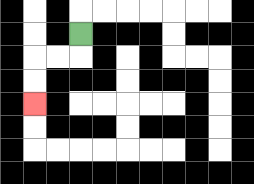{'start': '[3, 1]', 'end': '[1, 4]', 'path_directions': 'D,L,L,D,D', 'path_coordinates': '[[3, 1], [3, 2], [2, 2], [1, 2], [1, 3], [1, 4]]'}